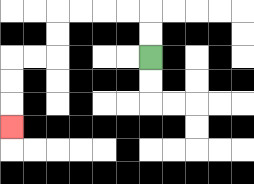{'start': '[6, 2]', 'end': '[0, 5]', 'path_directions': 'U,U,L,L,L,L,D,D,L,L,D,D,D', 'path_coordinates': '[[6, 2], [6, 1], [6, 0], [5, 0], [4, 0], [3, 0], [2, 0], [2, 1], [2, 2], [1, 2], [0, 2], [0, 3], [0, 4], [0, 5]]'}